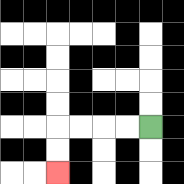{'start': '[6, 5]', 'end': '[2, 7]', 'path_directions': 'L,L,L,L,D,D', 'path_coordinates': '[[6, 5], [5, 5], [4, 5], [3, 5], [2, 5], [2, 6], [2, 7]]'}